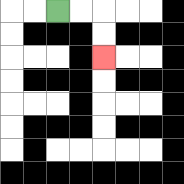{'start': '[2, 0]', 'end': '[4, 2]', 'path_directions': 'R,R,D,D', 'path_coordinates': '[[2, 0], [3, 0], [4, 0], [4, 1], [4, 2]]'}